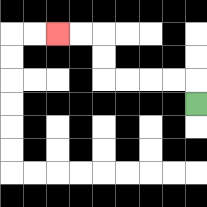{'start': '[8, 4]', 'end': '[2, 1]', 'path_directions': 'U,L,L,L,L,U,U,L,L', 'path_coordinates': '[[8, 4], [8, 3], [7, 3], [6, 3], [5, 3], [4, 3], [4, 2], [4, 1], [3, 1], [2, 1]]'}